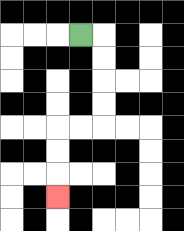{'start': '[3, 1]', 'end': '[2, 8]', 'path_directions': 'R,D,D,D,D,L,L,D,D,D', 'path_coordinates': '[[3, 1], [4, 1], [4, 2], [4, 3], [4, 4], [4, 5], [3, 5], [2, 5], [2, 6], [2, 7], [2, 8]]'}